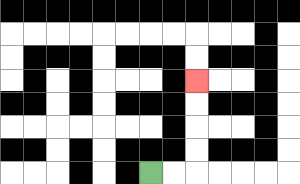{'start': '[6, 7]', 'end': '[8, 3]', 'path_directions': 'R,R,U,U,U,U', 'path_coordinates': '[[6, 7], [7, 7], [8, 7], [8, 6], [8, 5], [8, 4], [8, 3]]'}